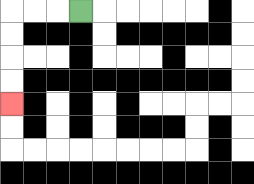{'start': '[3, 0]', 'end': '[0, 4]', 'path_directions': 'L,L,L,D,D,D,D', 'path_coordinates': '[[3, 0], [2, 0], [1, 0], [0, 0], [0, 1], [0, 2], [0, 3], [0, 4]]'}